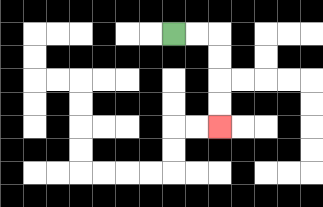{'start': '[7, 1]', 'end': '[9, 5]', 'path_directions': 'R,R,D,D,D,D', 'path_coordinates': '[[7, 1], [8, 1], [9, 1], [9, 2], [9, 3], [9, 4], [9, 5]]'}